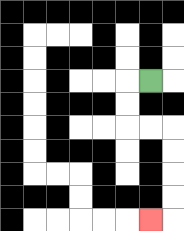{'start': '[6, 3]', 'end': '[6, 9]', 'path_directions': 'L,D,D,R,R,D,D,D,D,L', 'path_coordinates': '[[6, 3], [5, 3], [5, 4], [5, 5], [6, 5], [7, 5], [7, 6], [7, 7], [7, 8], [7, 9], [6, 9]]'}